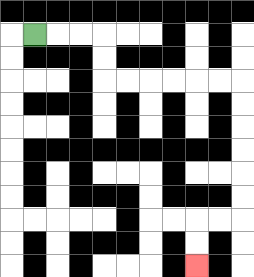{'start': '[1, 1]', 'end': '[8, 11]', 'path_directions': 'R,R,R,D,D,R,R,R,R,R,R,D,D,D,D,D,D,L,L,D,D', 'path_coordinates': '[[1, 1], [2, 1], [3, 1], [4, 1], [4, 2], [4, 3], [5, 3], [6, 3], [7, 3], [8, 3], [9, 3], [10, 3], [10, 4], [10, 5], [10, 6], [10, 7], [10, 8], [10, 9], [9, 9], [8, 9], [8, 10], [8, 11]]'}